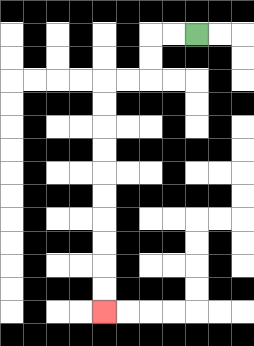{'start': '[8, 1]', 'end': '[4, 13]', 'path_directions': 'L,L,D,D,L,L,D,D,D,D,D,D,D,D,D,D', 'path_coordinates': '[[8, 1], [7, 1], [6, 1], [6, 2], [6, 3], [5, 3], [4, 3], [4, 4], [4, 5], [4, 6], [4, 7], [4, 8], [4, 9], [4, 10], [4, 11], [4, 12], [4, 13]]'}